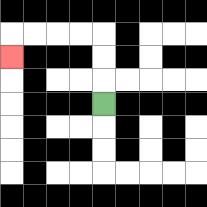{'start': '[4, 4]', 'end': '[0, 2]', 'path_directions': 'U,U,U,L,L,L,L,D', 'path_coordinates': '[[4, 4], [4, 3], [4, 2], [4, 1], [3, 1], [2, 1], [1, 1], [0, 1], [0, 2]]'}